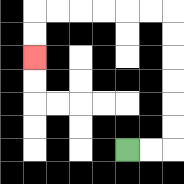{'start': '[5, 6]', 'end': '[1, 2]', 'path_directions': 'R,R,U,U,U,U,U,U,L,L,L,L,L,L,D,D', 'path_coordinates': '[[5, 6], [6, 6], [7, 6], [7, 5], [7, 4], [7, 3], [7, 2], [7, 1], [7, 0], [6, 0], [5, 0], [4, 0], [3, 0], [2, 0], [1, 0], [1, 1], [1, 2]]'}